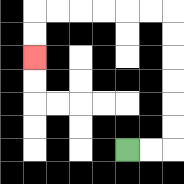{'start': '[5, 6]', 'end': '[1, 2]', 'path_directions': 'R,R,U,U,U,U,U,U,L,L,L,L,L,L,D,D', 'path_coordinates': '[[5, 6], [6, 6], [7, 6], [7, 5], [7, 4], [7, 3], [7, 2], [7, 1], [7, 0], [6, 0], [5, 0], [4, 0], [3, 0], [2, 0], [1, 0], [1, 1], [1, 2]]'}